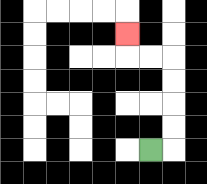{'start': '[6, 6]', 'end': '[5, 1]', 'path_directions': 'R,U,U,U,U,L,L,U', 'path_coordinates': '[[6, 6], [7, 6], [7, 5], [7, 4], [7, 3], [7, 2], [6, 2], [5, 2], [5, 1]]'}